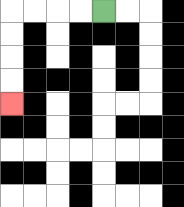{'start': '[4, 0]', 'end': '[0, 4]', 'path_directions': 'L,L,L,L,D,D,D,D', 'path_coordinates': '[[4, 0], [3, 0], [2, 0], [1, 0], [0, 0], [0, 1], [0, 2], [0, 3], [0, 4]]'}